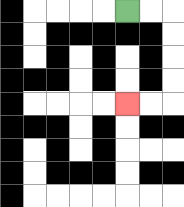{'start': '[5, 0]', 'end': '[5, 4]', 'path_directions': 'R,R,D,D,D,D,L,L', 'path_coordinates': '[[5, 0], [6, 0], [7, 0], [7, 1], [7, 2], [7, 3], [7, 4], [6, 4], [5, 4]]'}